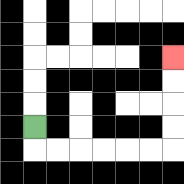{'start': '[1, 5]', 'end': '[7, 2]', 'path_directions': 'D,R,R,R,R,R,R,U,U,U,U', 'path_coordinates': '[[1, 5], [1, 6], [2, 6], [3, 6], [4, 6], [5, 6], [6, 6], [7, 6], [7, 5], [7, 4], [7, 3], [7, 2]]'}